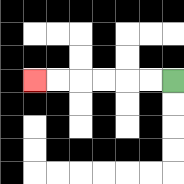{'start': '[7, 3]', 'end': '[1, 3]', 'path_directions': 'L,L,L,L,L,L', 'path_coordinates': '[[7, 3], [6, 3], [5, 3], [4, 3], [3, 3], [2, 3], [1, 3]]'}